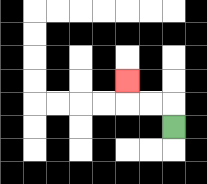{'start': '[7, 5]', 'end': '[5, 3]', 'path_directions': 'U,L,L,U', 'path_coordinates': '[[7, 5], [7, 4], [6, 4], [5, 4], [5, 3]]'}